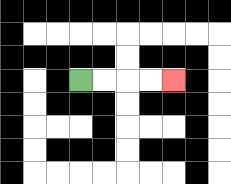{'start': '[3, 3]', 'end': '[7, 3]', 'path_directions': 'R,R,R,R', 'path_coordinates': '[[3, 3], [4, 3], [5, 3], [6, 3], [7, 3]]'}